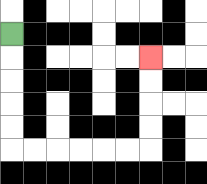{'start': '[0, 1]', 'end': '[6, 2]', 'path_directions': 'D,D,D,D,D,R,R,R,R,R,R,U,U,U,U', 'path_coordinates': '[[0, 1], [0, 2], [0, 3], [0, 4], [0, 5], [0, 6], [1, 6], [2, 6], [3, 6], [4, 6], [5, 6], [6, 6], [6, 5], [6, 4], [6, 3], [6, 2]]'}